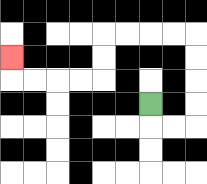{'start': '[6, 4]', 'end': '[0, 2]', 'path_directions': 'D,R,R,U,U,U,U,L,L,L,L,D,D,L,L,L,L,U', 'path_coordinates': '[[6, 4], [6, 5], [7, 5], [8, 5], [8, 4], [8, 3], [8, 2], [8, 1], [7, 1], [6, 1], [5, 1], [4, 1], [4, 2], [4, 3], [3, 3], [2, 3], [1, 3], [0, 3], [0, 2]]'}